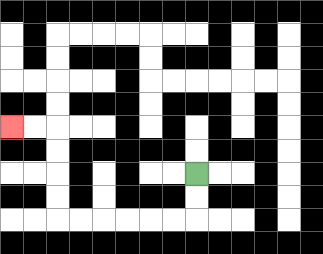{'start': '[8, 7]', 'end': '[0, 5]', 'path_directions': 'D,D,L,L,L,L,L,L,U,U,U,U,L,L', 'path_coordinates': '[[8, 7], [8, 8], [8, 9], [7, 9], [6, 9], [5, 9], [4, 9], [3, 9], [2, 9], [2, 8], [2, 7], [2, 6], [2, 5], [1, 5], [0, 5]]'}